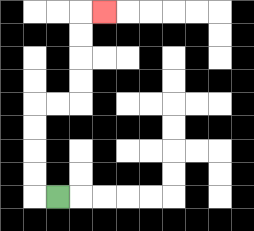{'start': '[2, 8]', 'end': '[4, 0]', 'path_directions': 'L,U,U,U,U,R,R,U,U,U,U,R', 'path_coordinates': '[[2, 8], [1, 8], [1, 7], [1, 6], [1, 5], [1, 4], [2, 4], [3, 4], [3, 3], [3, 2], [3, 1], [3, 0], [4, 0]]'}